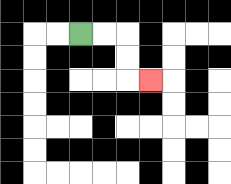{'start': '[3, 1]', 'end': '[6, 3]', 'path_directions': 'R,R,D,D,R', 'path_coordinates': '[[3, 1], [4, 1], [5, 1], [5, 2], [5, 3], [6, 3]]'}